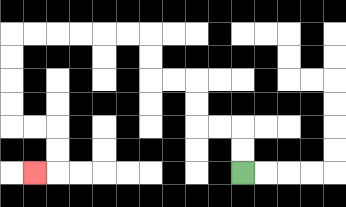{'start': '[10, 7]', 'end': '[1, 7]', 'path_directions': 'U,U,L,L,U,U,L,L,U,U,L,L,L,L,L,L,D,D,D,D,R,R,D,D,L', 'path_coordinates': '[[10, 7], [10, 6], [10, 5], [9, 5], [8, 5], [8, 4], [8, 3], [7, 3], [6, 3], [6, 2], [6, 1], [5, 1], [4, 1], [3, 1], [2, 1], [1, 1], [0, 1], [0, 2], [0, 3], [0, 4], [0, 5], [1, 5], [2, 5], [2, 6], [2, 7], [1, 7]]'}